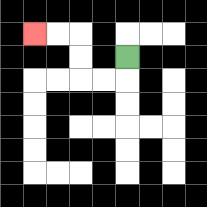{'start': '[5, 2]', 'end': '[1, 1]', 'path_directions': 'D,L,L,U,U,L,L', 'path_coordinates': '[[5, 2], [5, 3], [4, 3], [3, 3], [3, 2], [3, 1], [2, 1], [1, 1]]'}